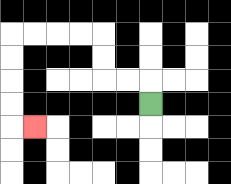{'start': '[6, 4]', 'end': '[1, 5]', 'path_directions': 'U,L,L,U,U,L,L,L,L,D,D,D,D,R', 'path_coordinates': '[[6, 4], [6, 3], [5, 3], [4, 3], [4, 2], [4, 1], [3, 1], [2, 1], [1, 1], [0, 1], [0, 2], [0, 3], [0, 4], [0, 5], [1, 5]]'}